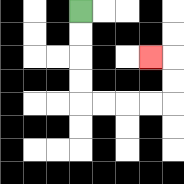{'start': '[3, 0]', 'end': '[6, 2]', 'path_directions': 'D,D,D,D,R,R,R,R,U,U,L', 'path_coordinates': '[[3, 0], [3, 1], [3, 2], [3, 3], [3, 4], [4, 4], [5, 4], [6, 4], [7, 4], [7, 3], [7, 2], [6, 2]]'}